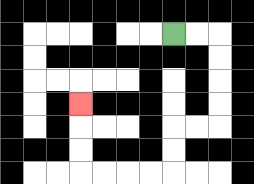{'start': '[7, 1]', 'end': '[3, 4]', 'path_directions': 'R,R,D,D,D,D,L,L,D,D,L,L,L,L,U,U,U', 'path_coordinates': '[[7, 1], [8, 1], [9, 1], [9, 2], [9, 3], [9, 4], [9, 5], [8, 5], [7, 5], [7, 6], [7, 7], [6, 7], [5, 7], [4, 7], [3, 7], [3, 6], [3, 5], [3, 4]]'}